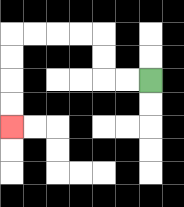{'start': '[6, 3]', 'end': '[0, 5]', 'path_directions': 'L,L,U,U,L,L,L,L,D,D,D,D', 'path_coordinates': '[[6, 3], [5, 3], [4, 3], [4, 2], [4, 1], [3, 1], [2, 1], [1, 1], [0, 1], [0, 2], [0, 3], [0, 4], [0, 5]]'}